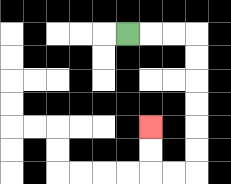{'start': '[5, 1]', 'end': '[6, 5]', 'path_directions': 'R,R,R,D,D,D,D,D,D,L,L,U,U', 'path_coordinates': '[[5, 1], [6, 1], [7, 1], [8, 1], [8, 2], [8, 3], [8, 4], [8, 5], [8, 6], [8, 7], [7, 7], [6, 7], [6, 6], [6, 5]]'}